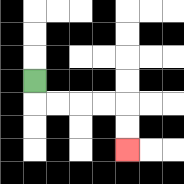{'start': '[1, 3]', 'end': '[5, 6]', 'path_directions': 'D,R,R,R,R,D,D', 'path_coordinates': '[[1, 3], [1, 4], [2, 4], [3, 4], [4, 4], [5, 4], [5, 5], [5, 6]]'}